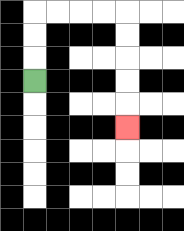{'start': '[1, 3]', 'end': '[5, 5]', 'path_directions': 'U,U,U,R,R,R,R,D,D,D,D,D', 'path_coordinates': '[[1, 3], [1, 2], [1, 1], [1, 0], [2, 0], [3, 0], [4, 0], [5, 0], [5, 1], [5, 2], [5, 3], [5, 4], [5, 5]]'}